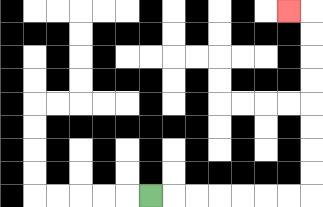{'start': '[6, 8]', 'end': '[12, 0]', 'path_directions': 'R,R,R,R,R,R,R,U,U,U,U,U,U,U,U,L', 'path_coordinates': '[[6, 8], [7, 8], [8, 8], [9, 8], [10, 8], [11, 8], [12, 8], [13, 8], [13, 7], [13, 6], [13, 5], [13, 4], [13, 3], [13, 2], [13, 1], [13, 0], [12, 0]]'}